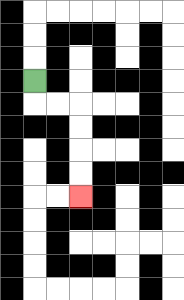{'start': '[1, 3]', 'end': '[3, 8]', 'path_directions': 'D,R,R,D,D,D,D', 'path_coordinates': '[[1, 3], [1, 4], [2, 4], [3, 4], [3, 5], [3, 6], [3, 7], [3, 8]]'}